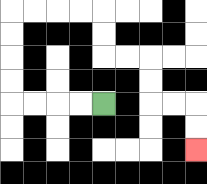{'start': '[4, 4]', 'end': '[8, 6]', 'path_directions': 'L,L,L,L,U,U,U,U,R,R,R,R,D,D,R,R,D,D,R,R,D,D', 'path_coordinates': '[[4, 4], [3, 4], [2, 4], [1, 4], [0, 4], [0, 3], [0, 2], [0, 1], [0, 0], [1, 0], [2, 0], [3, 0], [4, 0], [4, 1], [4, 2], [5, 2], [6, 2], [6, 3], [6, 4], [7, 4], [8, 4], [8, 5], [8, 6]]'}